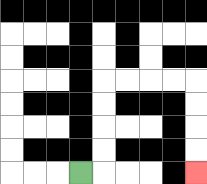{'start': '[3, 7]', 'end': '[8, 7]', 'path_directions': 'R,U,U,U,U,R,R,R,R,D,D,D,D', 'path_coordinates': '[[3, 7], [4, 7], [4, 6], [4, 5], [4, 4], [4, 3], [5, 3], [6, 3], [7, 3], [8, 3], [8, 4], [8, 5], [8, 6], [8, 7]]'}